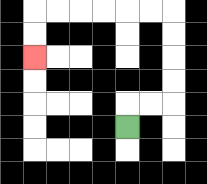{'start': '[5, 5]', 'end': '[1, 2]', 'path_directions': 'U,R,R,U,U,U,U,L,L,L,L,L,L,D,D', 'path_coordinates': '[[5, 5], [5, 4], [6, 4], [7, 4], [7, 3], [7, 2], [7, 1], [7, 0], [6, 0], [5, 0], [4, 0], [3, 0], [2, 0], [1, 0], [1, 1], [1, 2]]'}